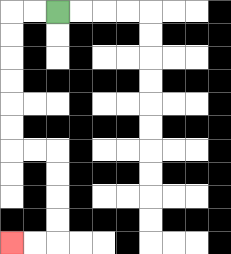{'start': '[2, 0]', 'end': '[0, 10]', 'path_directions': 'L,L,D,D,D,D,D,D,R,R,D,D,D,D,L,L', 'path_coordinates': '[[2, 0], [1, 0], [0, 0], [0, 1], [0, 2], [0, 3], [0, 4], [0, 5], [0, 6], [1, 6], [2, 6], [2, 7], [2, 8], [2, 9], [2, 10], [1, 10], [0, 10]]'}